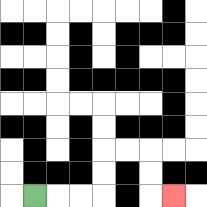{'start': '[1, 8]', 'end': '[7, 8]', 'path_directions': 'R,R,R,U,U,R,R,D,D,R', 'path_coordinates': '[[1, 8], [2, 8], [3, 8], [4, 8], [4, 7], [4, 6], [5, 6], [6, 6], [6, 7], [6, 8], [7, 8]]'}